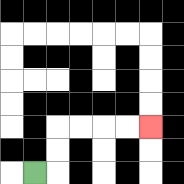{'start': '[1, 7]', 'end': '[6, 5]', 'path_directions': 'R,U,U,R,R,R,R', 'path_coordinates': '[[1, 7], [2, 7], [2, 6], [2, 5], [3, 5], [4, 5], [5, 5], [6, 5]]'}